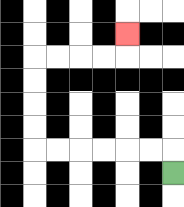{'start': '[7, 7]', 'end': '[5, 1]', 'path_directions': 'U,L,L,L,L,L,L,U,U,U,U,R,R,R,R,U', 'path_coordinates': '[[7, 7], [7, 6], [6, 6], [5, 6], [4, 6], [3, 6], [2, 6], [1, 6], [1, 5], [1, 4], [1, 3], [1, 2], [2, 2], [3, 2], [4, 2], [5, 2], [5, 1]]'}